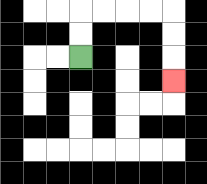{'start': '[3, 2]', 'end': '[7, 3]', 'path_directions': 'U,U,R,R,R,R,D,D,D', 'path_coordinates': '[[3, 2], [3, 1], [3, 0], [4, 0], [5, 0], [6, 0], [7, 0], [7, 1], [7, 2], [7, 3]]'}